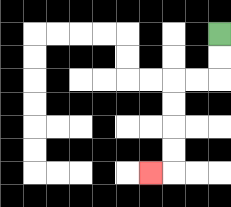{'start': '[9, 1]', 'end': '[6, 7]', 'path_directions': 'D,D,L,L,D,D,D,D,L', 'path_coordinates': '[[9, 1], [9, 2], [9, 3], [8, 3], [7, 3], [7, 4], [7, 5], [7, 6], [7, 7], [6, 7]]'}